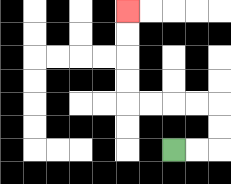{'start': '[7, 6]', 'end': '[5, 0]', 'path_directions': 'R,R,U,U,L,L,L,L,U,U,U,U', 'path_coordinates': '[[7, 6], [8, 6], [9, 6], [9, 5], [9, 4], [8, 4], [7, 4], [6, 4], [5, 4], [5, 3], [5, 2], [5, 1], [5, 0]]'}